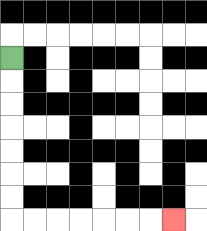{'start': '[0, 2]', 'end': '[7, 9]', 'path_directions': 'D,D,D,D,D,D,D,R,R,R,R,R,R,R', 'path_coordinates': '[[0, 2], [0, 3], [0, 4], [0, 5], [0, 6], [0, 7], [0, 8], [0, 9], [1, 9], [2, 9], [3, 9], [4, 9], [5, 9], [6, 9], [7, 9]]'}